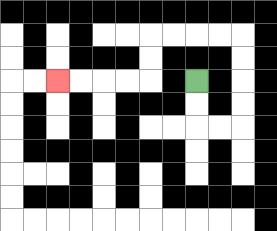{'start': '[8, 3]', 'end': '[2, 3]', 'path_directions': 'D,D,R,R,U,U,U,U,L,L,L,L,D,D,L,L,L,L', 'path_coordinates': '[[8, 3], [8, 4], [8, 5], [9, 5], [10, 5], [10, 4], [10, 3], [10, 2], [10, 1], [9, 1], [8, 1], [7, 1], [6, 1], [6, 2], [6, 3], [5, 3], [4, 3], [3, 3], [2, 3]]'}